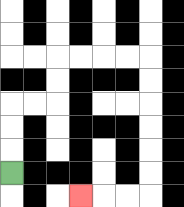{'start': '[0, 7]', 'end': '[3, 8]', 'path_directions': 'U,U,U,R,R,U,U,R,R,R,R,D,D,D,D,D,D,L,L,L', 'path_coordinates': '[[0, 7], [0, 6], [0, 5], [0, 4], [1, 4], [2, 4], [2, 3], [2, 2], [3, 2], [4, 2], [5, 2], [6, 2], [6, 3], [6, 4], [6, 5], [6, 6], [6, 7], [6, 8], [5, 8], [4, 8], [3, 8]]'}